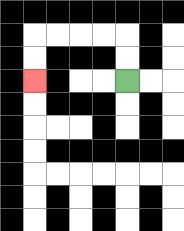{'start': '[5, 3]', 'end': '[1, 3]', 'path_directions': 'U,U,L,L,L,L,D,D', 'path_coordinates': '[[5, 3], [5, 2], [5, 1], [4, 1], [3, 1], [2, 1], [1, 1], [1, 2], [1, 3]]'}